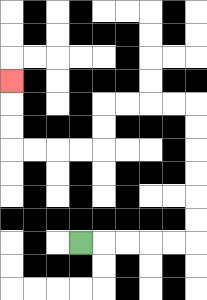{'start': '[3, 10]', 'end': '[0, 3]', 'path_directions': 'R,R,R,R,R,U,U,U,U,U,U,L,L,L,L,D,D,L,L,L,L,U,U,U', 'path_coordinates': '[[3, 10], [4, 10], [5, 10], [6, 10], [7, 10], [8, 10], [8, 9], [8, 8], [8, 7], [8, 6], [8, 5], [8, 4], [7, 4], [6, 4], [5, 4], [4, 4], [4, 5], [4, 6], [3, 6], [2, 6], [1, 6], [0, 6], [0, 5], [0, 4], [0, 3]]'}